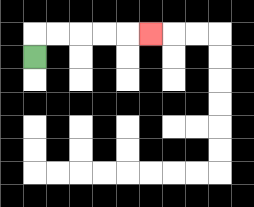{'start': '[1, 2]', 'end': '[6, 1]', 'path_directions': 'U,R,R,R,R,R', 'path_coordinates': '[[1, 2], [1, 1], [2, 1], [3, 1], [4, 1], [5, 1], [6, 1]]'}